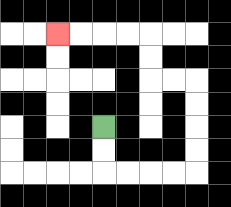{'start': '[4, 5]', 'end': '[2, 1]', 'path_directions': 'D,D,R,R,R,R,U,U,U,U,L,L,U,U,L,L,L,L', 'path_coordinates': '[[4, 5], [4, 6], [4, 7], [5, 7], [6, 7], [7, 7], [8, 7], [8, 6], [8, 5], [8, 4], [8, 3], [7, 3], [6, 3], [6, 2], [6, 1], [5, 1], [4, 1], [3, 1], [2, 1]]'}